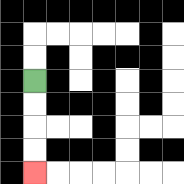{'start': '[1, 3]', 'end': '[1, 7]', 'path_directions': 'D,D,D,D', 'path_coordinates': '[[1, 3], [1, 4], [1, 5], [1, 6], [1, 7]]'}